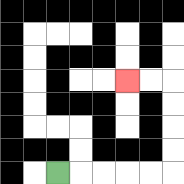{'start': '[2, 7]', 'end': '[5, 3]', 'path_directions': 'R,R,R,R,R,U,U,U,U,L,L', 'path_coordinates': '[[2, 7], [3, 7], [4, 7], [5, 7], [6, 7], [7, 7], [7, 6], [7, 5], [7, 4], [7, 3], [6, 3], [5, 3]]'}